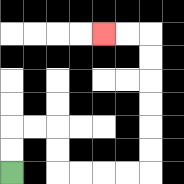{'start': '[0, 7]', 'end': '[4, 1]', 'path_directions': 'U,U,R,R,D,D,R,R,R,R,U,U,U,U,U,U,L,L', 'path_coordinates': '[[0, 7], [0, 6], [0, 5], [1, 5], [2, 5], [2, 6], [2, 7], [3, 7], [4, 7], [5, 7], [6, 7], [6, 6], [6, 5], [6, 4], [6, 3], [6, 2], [6, 1], [5, 1], [4, 1]]'}